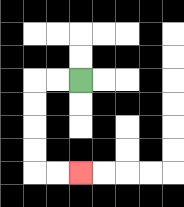{'start': '[3, 3]', 'end': '[3, 7]', 'path_directions': 'L,L,D,D,D,D,R,R', 'path_coordinates': '[[3, 3], [2, 3], [1, 3], [1, 4], [1, 5], [1, 6], [1, 7], [2, 7], [3, 7]]'}